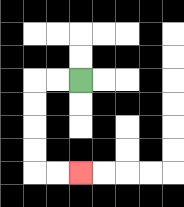{'start': '[3, 3]', 'end': '[3, 7]', 'path_directions': 'L,L,D,D,D,D,R,R', 'path_coordinates': '[[3, 3], [2, 3], [1, 3], [1, 4], [1, 5], [1, 6], [1, 7], [2, 7], [3, 7]]'}